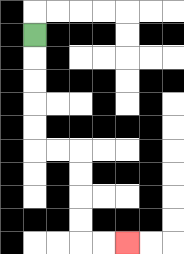{'start': '[1, 1]', 'end': '[5, 10]', 'path_directions': 'D,D,D,D,D,R,R,D,D,D,D,R,R', 'path_coordinates': '[[1, 1], [1, 2], [1, 3], [1, 4], [1, 5], [1, 6], [2, 6], [3, 6], [3, 7], [3, 8], [3, 9], [3, 10], [4, 10], [5, 10]]'}